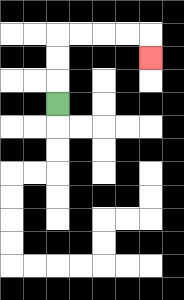{'start': '[2, 4]', 'end': '[6, 2]', 'path_directions': 'U,U,U,R,R,R,R,D', 'path_coordinates': '[[2, 4], [2, 3], [2, 2], [2, 1], [3, 1], [4, 1], [5, 1], [6, 1], [6, 2]]'}